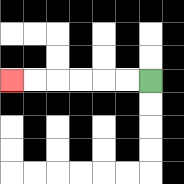{'start': '[6, 3]', 'end': '[0, 3]', 'path_directions': 'L,L,L,L,L,L', 'path_coordinates': '[[6, 3], [5, 3], [4, 3], [3, 3], [2, 3], [1, 3], [0, 3]]'}